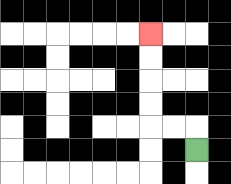{'start': '[8, 6]', 'end': '[6, 1]', 'path_directions': 'U,L,L,U,U,U,U', 'path_coordinates': '[[8, 6], [8, 5], [7, 5], [6, 5], [6, 4], [6, 3], [6, 2], [6, 1]]'}